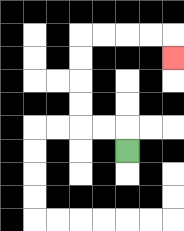{'start': '[5, 6]', 'end': '[7, 2]', 'path_directions': 'U,L,L,U,U,U,U,R,R,R,R,D', 'path_coordinates': '[[5, 6], [5, 5], [4, 5], [3, 5], [3, 4], [3, 3], [3, 2], [3, 1], [4, 1], [5, 1], [6, 1], [7, 1], [7, 2]]'}